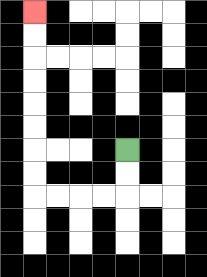{'start': '[5, 6]', 'end': '[1, 0]', 'path_directions': 'D,D,L,L,L,L,U,U,U,U,U,U,U,U', 'path_coordinates': '[[5, 6], [5, 7], [5, 8], [4, 8], [3, 8], [2, 8], [1, 8], [1, 7], [1, 6], [1, 5], [1, 4], [1, 3], [1, 2], [1, 1], [1, 0]]'}